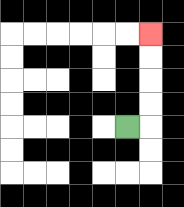{'start': '[5, 5]', 'end': '[6, 1]', 'path_directions': 'R,U,U,U,U', 'path_coordinates': '[[5, 5], [6, 5], [6, 4], [6, 3], [6, 2], [6, 1]]'}